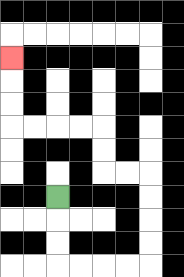{'start': '[2, 8]', 'end': '[0, 2]', 'path_directions': 'D,D,D,R,R,R,R,U,U,U,U,L,L,U,U,L,L,L,L,U,U,U', 'path_coordinates': '[[2, 8], [2, 9], [2, 10], [2, 11], [3, 11], [4, 11], [5, 11], [6, 11], [6, 10], [6, 9], [6, 8], [6, 7], [5, 7], [4, 7], [4, 6], [4, 5], [3, 5], [2, 5], [1, 5], [0, 5], [0, 4], [0, 3], [0, 2]]'}